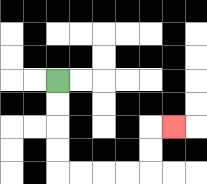{'start': '[2, 3]', 'end': '[7, 5]', 'path_directions': 'D,D,D,D,R,R,R,R,U,U,R', 'path_coordinates': '[[2, 3], [2, 4], [2, 5], [2, 6], [2, 7], [3, 7], [4, 7], [5, 7], [6, 7], [6, 6], [6, 5], [7, 5]]'}